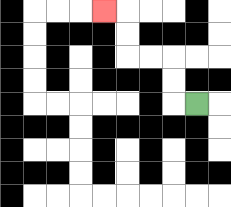{'start': '[8, 4]', 'end': '[4, 0]', 'path_directions': 'L,U,U,L,L,U,U,L', 'path_coordinates': '[[8, 4], [7, 4], [7, 3], [7, 2], [6, 2], [5, 2], [5, 1], [5, 0], [4, 0]]'}